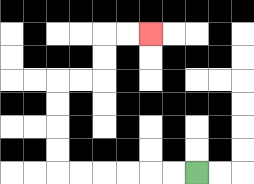{'start': '[8, 7]', 'end': '[6, 1]', 'path_directions': 'L,L,L,L,L,L,U,U,U,U,R,R,U,U,R,R', 'path_coordinates': '[[8, 7], [7, 7], [6, 7], [5, 7], [4, 7], [3, 7], [2, 7], [2, 6], [2, 5], [2, 4], [2, 3], [3, 3], [4, 3], [4, 2], [4, 1], [5, 1], [6, 1]]'}